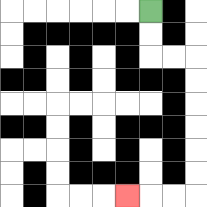{'start': '[6, 0]', 'end': '[5, 8]', 'path_directions': 'D,D,R,R,D,D,D,D,D,D,L,L,L', 'path_coordinates': '[[6, 0], [6, 1], [6, 2], [7, 2], [8, 2], [8, 3], [8, 4], [8, 5], [8, 6], [8, 7], [8, 8], [7, 8], [6, 8], [5, 8]]'}